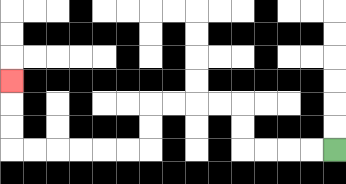{'start': '[14, 6]', 'end': '[0, 3]', 'path_directions': 'L,L,L,L,U,U,L,L,L,L,D,D,L,L,L,L,L,L,U,U,U', 'path_coordinates': '[[14, 6], [13, 6], [12, 6], [11, 6], [10, 6], [10, 5], [10, 4], [9, 4], [8, 4], [7, 4], [6, 4], [6, 5], [6, 6], [5, 6], [4, 6], [3, 6], [2, 6], [1, 6], [0, 6], [0, 5], [0, 4], [0, 3]]'}